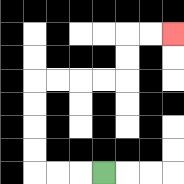{'start': '[4, 7]', 'end': '[7, 1]', 'path_directions': 'L,L,L,U,U,U,U,R,R,R,R,U,U,R,R', 'path_coordinates': '[[4, 7], [3, 7], [2, 7], [1, 7], [1, 6], [1, 5], [1, 4], [1, 3], [2, 3], [3, 3], [4, 3], [5, 3], [5, 2], [5, 1], [6, 1], [7, 1]]'}